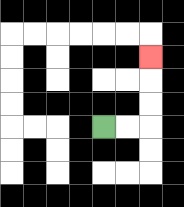{'start': '[4, 5]', 'end': '[6, 2]', 'path_directions': 'R,R,U,U,U', 'path_coordinates': '[[4, 5], [5, 5], [6, 5], [6, 4], [6, 3], [6, 2]]'}